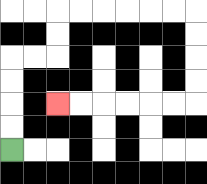{'start': '[0, 6]', 'end': '[2, 4]', 'path_directions': 'U,U,U,U,R,R,U,U,R,R,R,R,R,R,D,D,D,D,L,L,L,L,L,L', 'path_coordinates': '[[0, 6], [0, 5], [0, 4], [0, 3], [0, 2], [1, 2], [2, 2], [2, 1], [2, 0], [3, 0], [4, 0], [5, 0], [6, 0], [7, 0], [8, 0], [8, 1], [8, 2], [8, 3], [8, 4], [7, 4], [6, 4], [5, 4], [4, 4], [3, 4], [2, 4]]'}